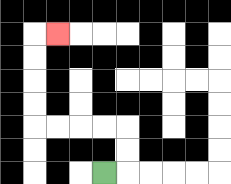{'start': '[4, 7]', 'end': '[2, 1]', 'path_directions': 'R,U,U,L,L,L,L,U,U,U,U,R', 'path_coordinates': '[[4, 7], [5, 7], [5, 6], [5, 5], [4, 5], [3, 5], [2, 5], [1, 5], [1, 4], [1, 3], [1, 2], [1, 1], [2, 1]]'}